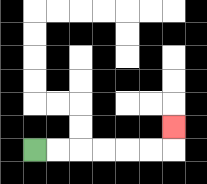{'start': '[1, 6]', 'end': '[7, 5]', 'path_directions': 'R,R,R,R,R,R,U', 'path_coordinates': '[[1, 6], [2, 6], [3, 6], [4, 6], [5, 6], [6, 6], [7, 6], [7, 5]]'}